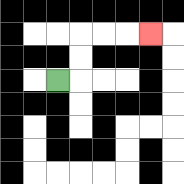{'start': '[2, 3]', 'end': '[6, 1]', 'path_directions': 'R,U,U,R,R,R', 'path_coordinates': '[[2, 3], [3, 3], [3, 2], [3, 1], [4, 1], [5, 1], [6, 1]]'}